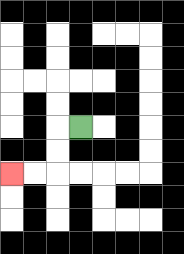{'start': '[3, 5]', 'end': '[0, 7]', 'path_directions': 'L,D,D,L,L', 'path_coordinates': '[[3, 5], [2, 5], [2, 6], [2, 7], [1, 7], [0, 7]]'}